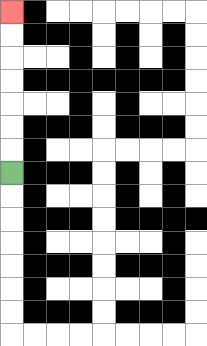{'start': '[0, 7]', 'end': '[0, 0]', 'path_directions': 'U,U,U,U,U,U,U', 'path_coordinates': '[[0, 7], [0, 6], [0, 5], [0, 4], [0, 3], [0, 2], [0, 1], [0, 0]]'}